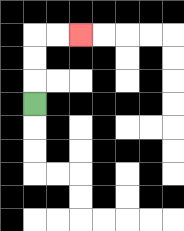{'start': '[1, 4]', 'end': '[3, 1]', 'path_directions': 'U,U,U,R,R', 'path_coordinates': '[[1, 4], [1, 3], [1, 2], [1, 1], [2, 1], [3, 1]]'}